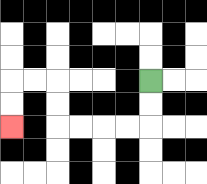{'start': '[6, 3]', 'end': '[0, 5]', 'path_directions': 'D,D,L,L,L,L,U,U,L,L,D,D', 'path_coordinates': '[[6, 3], [6, 4], [6, 5], [5, 5], [4, 5], [3, 5], [2, 5], [2, 4], [2, 3], [1, 3], [0, 3], [0, 4], [0, 5]]'}